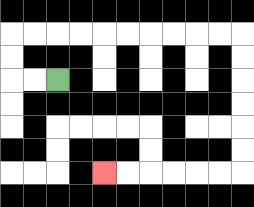{'start': '[2, 3]', 'end': '[4, 7]', 'path_directions': 'L,L,U,U,R,R,R,R,R,R,R,R,R,R,D,D,D,D,D,D,L,L,L,L,L,L', 'path_coordinates': '[[2, 3], [1, 3], [0, 3], [0, 2], [0, 1], [1, 1], [2, 1], [3, 1], [4, 1], [5, 1], [6, 1], [7, 1], [8, 1], [9, 1], [10, 1], [10, 2], [10, 3], [10, 4], [10, 5], [10, 6], [10, 7], [9, 7], [8, 7], [7, 7], [6, 7], [5, 7], [4, 7]]'}